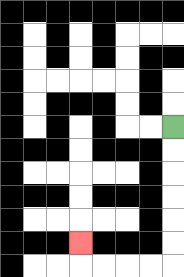{'start': '[7, 5]', 'end': '[3, 10]', 'path_directions': 'D,D,D,D,D,D,L,L,L,L,U', 'path_coordinates': '[[7, 5], [7, 6], [7, 7], [7, 8], [7, 9], [7, 10], [7, 11], [6, 11], [5, 11], [4, 11], [3, 11], [3, 10]]'}